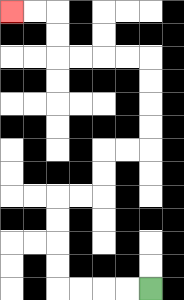{'start': '[6, 12]', 'end': '[0, 0]', 'path_directions': 'L,L,L,L,U,U,U,U,R,R,U,U,R,R,U,U,U,U,L,L,L,L,U,U,L,L', 'path_coordinates': '[[6, 12], [5, 12], [4, 12], [3, 12], [2, 12], [2, 11], [2, 10], [2, 9], [2, 8], [3, 8], [4, 8], [4, 7], [4, 6], [5, 6], [6, 6], [6, 5], [6, 4], [6, 3], [6, 2], [5, 2], [4, 2], [3, 2], [2, 2], [2, 1], [2, 0], [1, 0], [0, 0]]'}